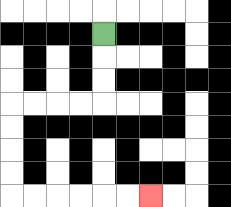{'start': '[4, 1]', 'end': '[6, 8]', 'path_directions': 'D,D,D,L,L,L,L,D,D,D,D,R,R,R,R,R,R', 'path_coordinates': '[[4, 1], [4, 2], [4, 3], [4, 4], [3, 4], [2, 4], [1, 4], [0, 4], [0, 5], [0, 6], [0, 7], [0, 8], [1, 8], [2, 8], [3, 8], [4, 8], [5, 8], [6, 8]]'}